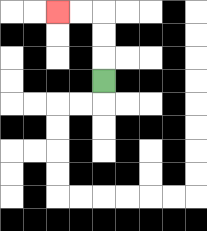{'start': '[4, 3]', 'end': '[2, 0]', 'path_directions': 'U,U,U,L,L', 'path_coordinates': '[[4, 3], [4, 2], [4, 1], [4, 0], [3, 0], [2, 0]]'}